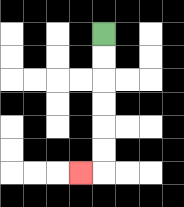{'start': '[4, 1]', 'end': '[3, 7]', 'path_directions': 'D,D,D,D,D,D,L', 'path_coordinates': '[[4, 1], [4, 2], [4, 3], [4, 4], [4, 5], [4, 6], [4, 7], [3, 7]]'}